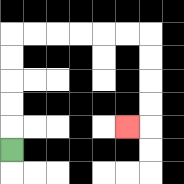{'start': '[0, 6]', 'end': '[5, 5]', 'path_directions': 'U,U,U,U,U,R,R,R,R,R,R,D,D,D,D,L', 'path_coordinates': '[[0, 6], [0, 5], [0, 4], [0, 3], [0, 2], [0, 1], [1, 1], [2, 1], [3, 1], [4, 1], [5, 1], [6, 1], [6, 2], [6, 3], [6, 4], [6, 5], [5, 5]]'}